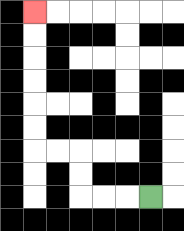{'start': '[6, 8]', 'end': '[1, 0]', 'path_directions': 'L,L,L,U,U,L,L,U,U,U,U,U,U', 'path_coordinates': '[[6, 8], [5, 8], [4, 8], [3, 8], [3, 7], [3, 6], [2, 6], [1, 6], [1, 5], [1, 4], [1, 3], [1, 2], [1, 1], [1, 0]]'}